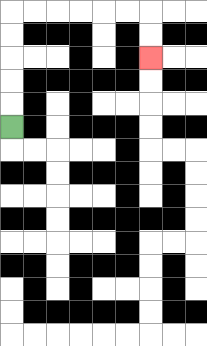{'start': '[0, 5]', 'end': '[6, 2]', 'path_directions': 'U,U,U,U,U,R,R,R,R,R,R,D,D', 'path_coordinates': '[[0, 5], [0, 4], [0, 3], [0, 2], [0, 1], [0, 0], [1, 0], [2, 0], [3, 0], [4, 0], [5, 0], [6, 0], [6, 1], [6, 2]]'}